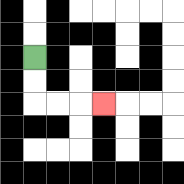{'start': '[1, 2]', 'end': '[4, 4]', 'path_directions': 'D,D,R,R,R', 'path_coordinates': '[[1, 2], [1, 3], [1, 4], [2, 4], [3, 4], [4, 4]]'}